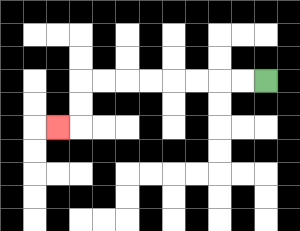{'start': '[11, 3]', 'end': '[2, 5]', 'path_directions': 'L,L,L,L,L,L,L,L,D,D,L', 'path_coordinates': '[[11, 3], [10, 3], [9, 3], [8, 3], [7, 3], [6, 3], [5, 3], [4, 3], [3, 3], [3, 4], [3, 5], [2, 5]]'}